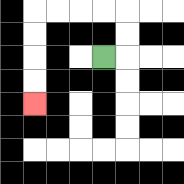{'start': '[4, 2]', 'end': '[1, 4]', 'path_directions': 'R,U,U,L,L,L,L,D,D,D,D', 'path_coordinates': '[[4, 2], [5, 2], [5, 1], [5, 0], [4, 0], [3, 0], [2, 0], [1, 0], [1, 1], [1, 2], [1, 3], [1, 4]]'}